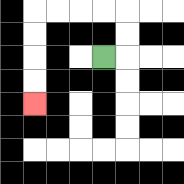{'start': '[4, 2]', 'end': '[1, 4]', 'path_directions': 'R,U,U,L,L,L,L,D,D,D,D', 'path_coordinates': '[[4, 2], [5, 2], [5, 1], [5, 0], [4, 0], [3, 0], [2, 0], [1, 0], [1, 1], [1, 2], [1, 3], [1, 4]]'}